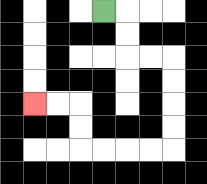{'start': '[4, 0]', 'end': '[1, 4]', 'path_directions': 'R,D,D,R,R,D,D,D,D,L,L,L,L,U,U,L,L', 'path_coordinates': '[[4, 0], [5, 0], [5, 1], [5, 2], [6, 2], [7, 2], [7, 3], [7, 4], [7, 5], [7, 6], [6, 6], [5, 6], [4, 6], [3, 6], [3, 5], [3, 4], [2, 4], [1, 4]]'}